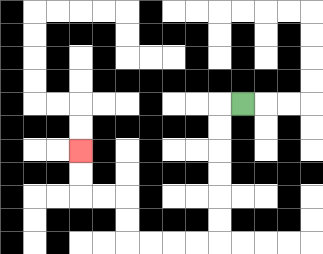{'start': '[10, 4]', 'end': '[3, 6]', 'path_directions': 'L,D,D,D,D,D,D,L,L,L,L,U,U,L,L,U,U', 'path_coordinates': '[[10, 4], [9, 4], [9, 5], [9, 6], [9, 7], [9, 8], [9, 9], [9, 10], [8, 10], [7, 10], [6, 10], [5, 10], [5, 9], [5, 8], [4, 8], [3, 8], [3, 7], [3, 6]]'}